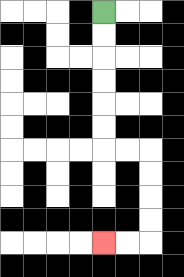{'start': '[4, 0]', 'end': '[4, 10]', 'path_directions': 'D,D,D,D,D,D,R,R,D,D,D,D,L,L', 'path_coordinates': '[[4, 0], [4, 1], [4, 2], [4, 3], [4, 4], [4, 5], [4, 6], [5, 6], [6, 6], [6, 7], [6, 8], [6, 9], [6, 10], [5, 10], [4, 10]]'}